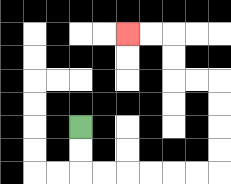{'start': '[3, 5]', 'end': '[5, 1]', 'path_directions': 'D,D,R,R,R,R,R,R,U,U,U,U,L,L,U,U,L,L', 'path_coordinates': '[[3, 5], [3, 6], [3, 7], [4, 7], [5, 7], [6, 7], [7, 7], [8, 7], [9, 7], [9, 6], [9, 5], [9, 4], [9, 3], [8, 3], [7, 3], [7, 2], [7, 1], [6, 1], [5, 1]]'}